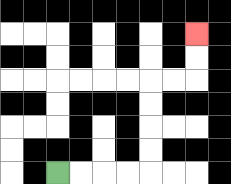{'start': '[2, 7]', 'end': '[8, 1]', 'path_directions': 'R,R,R,R,U,U,U,U,R,R,U,U', 'path_coordinates': '[[2, 7], [3, 7], [4, 7], [5, 7], [6, 7], [6, 6], [6, 5], [6, 4], [6, 3], [7, 3], [8, 3], [8, 2], [8, 1]]'}